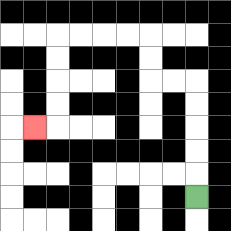{'start': '[8, 8]', 'end': '[1, 5]', 'path_directions': 'U,U,U,U,U,L,L,U,U,L,L,L,L,D,D,D,D,L', 'path_coordinates': '[[8, 8], [8, 7], [8, 6], [8, 5], [8, 4], [8, 3], [7, 3], [6, 3], [6, 2], [6, 1], [5, 1], [4, 1], [3, 1], [2, 1], [2, 2], [2, 3], [2, 4], [2, 5], [1, 5]]'}